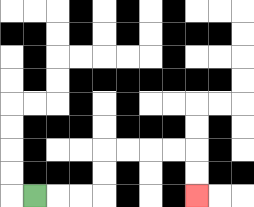{'start': '[1, 8]', 'end': '[8, 8]', 'path_directions': 'R,R,R,U,U,R,R,R,R,D,D', 'path_coordinates': '[[1, 8], [2, 8], [3, 8], [4, 8], [4, 7], [4, 6], [5, 6], [6, 6], [7, 6], [8, 6], [8, 7], [8, 8]]'}